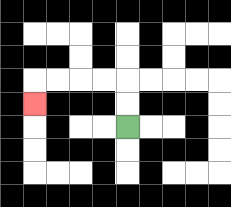{'start': '[5, 5]', 'end': '[1, 4]', 'path_directions': 'U,U,L,L,L,L,D', 'path_coordinates': '[[5, 5], [5, 4], [5, 3], [4, 3], [3, 3], [2, 3], [1, 3], [1, 4]]'}